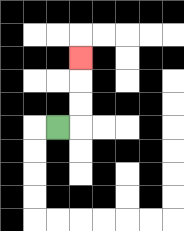{'start': '[2, 5]', 'end': '[3, 2]', 'path_directions': 'R,U,U,U', 'path_coordinates': '[[2, 5], [3, 5], [3, 4], [3, 3], [3, 2]]'}